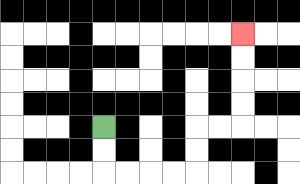{'start': '[4, 5]', 'end': '[10, 1]', 'path_directions': 'D,D,R,R,R,R,U,U,R,R,U,U,U,U', 'path_coordinates': '[[4, 5], [4, 6], [4, 7], [5, 7], [6, 7], [7, 7], [8, 7], [8, 6], [8, 5], [9, 5], [10, 5], [10, 4], [10, 3], [10, 2], [10, 1]]'}